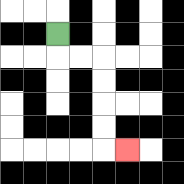{'start': '[2, 1]', 'end': '[5, 6]', 'path_directions': 'D,R,R,D,D,D,D,R', 'path_coordinates': '[[2, 1], [2, 2], [3, 2], [4, 2], [4, 3], [4, 4], [4, 5], [4, 6], [5, 6]]'}